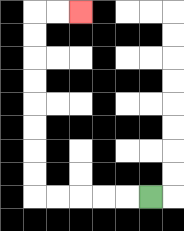{'start': '[6, 8]', 'end': '[3, 0]', 'path_directions': 'L,L,L,L,L,U,U,U,U,U,U,U,U,R,R', 'path_coordinates': '[[6, 8], [5, 8], [4, 8], [3, 8], [2, 8], [1, 8], [1, 7], [1, 6], [1, 5], [1, 4], [1, 3], [1, 2], [1, 1], [1, 0], [2, 0], [3, 0]]'}